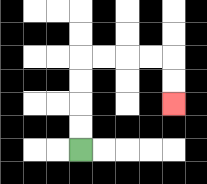{'start': '[3, 6]', 'end': '[7, 4]', 'path_directions': 'U,U,U,U,R,R,R,R,D,D', 'path_coordinates': '[[3, 6], [3, 5], [3, 4], [3, 3], [3, 2], [4, 2], [5, 2], [6, 2], [7, 2], [7, 3], [7, 4]]'}